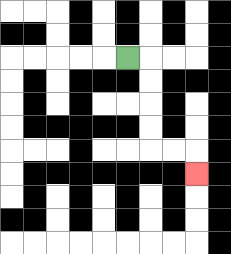{'start': '[5, 2]', 'end': '[8, 7]', 'path_directions': 'R,D,D,D,D,R,R,D', 'path_coordinates': '[[5, 2], [6, 2], [6, 3], [6, 4], [6, 5], [6, 6], [7, 6], [8, 6], [8, 7]]'}